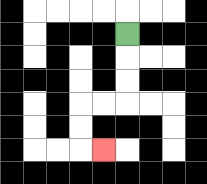{'start': '[5, 1]', 'end': '[4, 6]', 'path_directions': 'D,D,D,L,L,D,D,R', 'path_coordinates': '[[5, 1], [5, 2], [5, 3], [5, 4], [4, 4], [3, 4], [3, 5], [3, 6], [4, 6]]'}